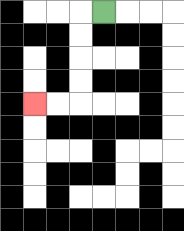{'start': '[4, 0]', 'end': '[1, 4]', 'path_directions': 'L,D,D,D,D,L,L', 'path_coordinates': '[[4, 0], [3, 0], [3, 1], [3, 2], [3, 3], [3, 4], [2, 4], [1, 4]]'}